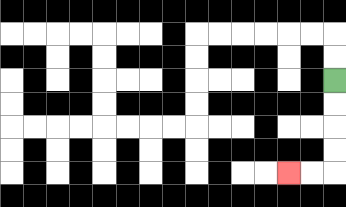{'start': '[14, 3]', 'end': '[12, 7]', 'path_directions': 'D,D,D,D,L,L', 'path_coordinates': '[[14, 3], [14, 4], [14, 5], [14, 6], [14, 7], [13, 7], [12, 7]]'}